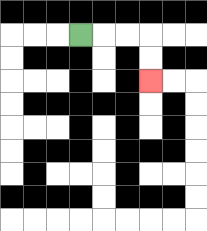{'start': '[3, 1]', 'end': '[6, 3]', 'path_directions': 'R,R,R,D,D', 'path_coordinates': '[[3, 1], [4, 1], [5, 1], [6, 1], [6, 2], [6, 3]]'}